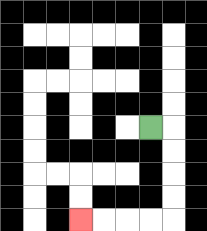{'start': '[6, 5]', 'end': '[3, 9]', 'path_directions': 'R,D,D,D,D,L,L,L,L', 'path_coordinates': '[[6, 5], [7, 5], [7, 6], [7, 7], [7, 8], [7, 9], [6, 9], [5, 9], [4, 9], [3, 9]]'}